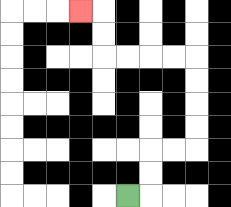{'start': '[5, 8]', 'end': '[3, 0]', 'path_directions': 'R,U,U,R,R,U,U,U,U,L,L,L,L,U,U,L', 'path_coordinates': '[[5, 8], [6, 8], [6, 7], [6, 6], [7, 6], [8, 6], [8, 5], [8, 4], [8, 3], [8, 2], [7, 2], [6, 2], [5, 2], [4, 2], [4, 1], [4, 0], [3, 0]]'}